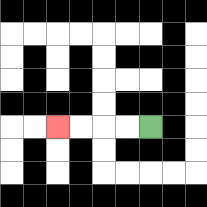{'start': '[6, 5]', 'end': '[2, 5]', 'path_directions': 'L,L,L,L', 'path_coordinates': '[[6, 5], [5, 5], [4, 5], [3, 5], [2, 5]]'}